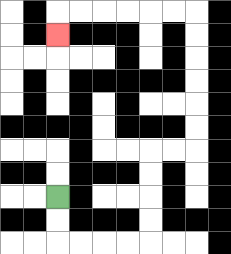{'start': '[2, 8]', 'end': '[2, 1]', 'path_directions': 'D,D,R,R,R,R,U,U,U,U,R,R,U,U,U,U,U,U,L,L,L,L,L,L,D', 'path_coordinates': '[[2, 8], [2, 9], [2, 10], [3, 10], [4, 10], [5, 10], [6, 10], [6, 9], [6, 8], [6, 7], [6, 6], [7, 6], [8, 6], [8, 5], [8, 4], [8, 3], [8, 2], [8, 1], [8, 0], [7, 0], [6, 0], [5, 0], [4, 0], [3, 0], [2, 0], [2, 1]]'}